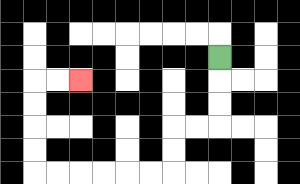{'start': '[9, 2]', 'end': '[3, 3]', 'path_directions': 'D,D,D,L,L,D,D,L,L,L,L,L,L,U,U,U,U,R,R', 'path_coordinates': '[[9, 2], [9, 3], [9, 4], [9, 5], [8, 5], [7, 5], [7, 6], [7, 7], [6, 7], [5, 7], [4, 7], [3, 7], [2, 7], [1, 7], [1, 6], [1, 5], [1, 4], [1, 3], [2, 3], [3, 3]]'}